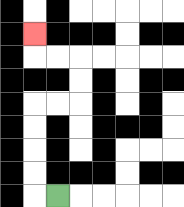{'start': '[2, 8]', 'end': '[1, 1]', 'path_directions': 'L,U,U,U,U,R,R,U,U,L,L,U', 'path_coordinates': '[[2, 8], [1, 8], [1, 7], [1, 6], [1, 5], [1, 4], [2, 4], [3, 4], [3, 3], [3, 2], [2, 2], [1, 2], [1, 1]]'}